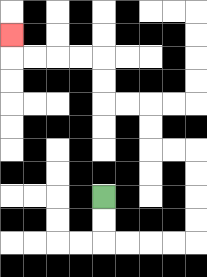{'start': '[4, 8]', 'end': '[0, 1]', 'path_directions': 'D,D,R,R,R,R,U,U,U,U,L,L,U,U,L,L,U,U,L,L,L,L,U', 'path_coordinates': '[[4, 8], [4, 9], [4, 10], [5, 10], [6, 10], [7, 10], [8, 10], [8, 9], [8, 8], [8, 7], [8, 6], [7, 6], [6, 6], [6, 5], [6, 4], [5, 4], [4, 4], [4, 3], [4, 2], [3, 2], [2, 2], [1, 2], [0, 2], [0, 1]]'}